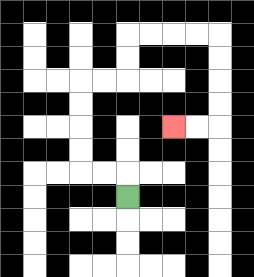{'start': '[5, 8]', 'end': '[7, 5]', 'path_directions': 'U,L,L,U,U,U,U,R,R,U,U,R,R,R,R,D,D,D,D,L,L', 'path_coordinates': '[[5, 8], [5, 7], [4, 7], [3, 7], [3, 6], [3, 5], [3, 4], [3, 3], [4, 3], [5, 3], [5, 2], [5, 1], [6, 1], [7, 1], [8, 1], [9, 1], [9, 2], [9, 3], [9, 4], [9, 5], [8, 5], [7, 5]]'}